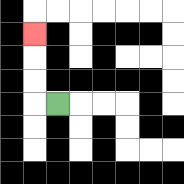{'start': '[2, 4]', 'end': '[1, 1]', 'path_directions': 'L,U,U,U', 'path_coordinates': '[[2, 4], [1, 4], [1, 3], [1, 2], [1, 1]]'}